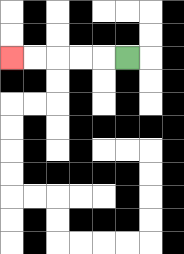{'start': '[5, 2]', 'end': '[0, 2]', 'path_directions': 'L,L,L,L,L', 'path_coordinates': '[[5, 2], [4, 2], [3, 2], [2, 2], [1, 2], [0, 2]]'}